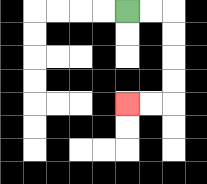{'start': '[5, 0]', 'end': '[5, 4]', 'path_directions': 'R,R,D,D,D,D,L,L', 'path_coordinates': '[[5, 0], [6, 0], [7, 0], [7, 1], [7, 2], [7, 3], [7, 4], [6, 4], [5, 4]]'}